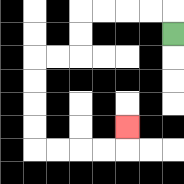{'start': '[7, 1]', 'end': '[5, 5]', 'path_directions': 'U,L,L,L,L,D,D,L,L,D,D,D,D,R,R,R,R,U', 'path_coordinates': '[[7, 1], [7, 0], [6, 0], [5, 0], [4, 0], [3, 0], [3, 1], [3, 2], [2, 2], [1, 2], [1, 3], [1, 4], [1, 5], [1, 6], [2, 6], [3, 6], [4, 6], [5, 6], [5, 5]]'}